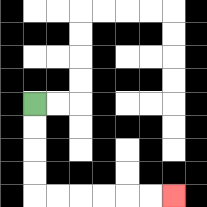{'start': '[1, 4]', 'end': '[7, 8]', 'path_directions': 'D,D,D,D,R,R,R,R,R,R', 'path_coordinates': '[[1, 4], [1, 5], [1, 6], [1, 7], [1, 8], [2, 8], [3, 8], [4, 8], [5, 8], [6, 8], [7, 8]]'}